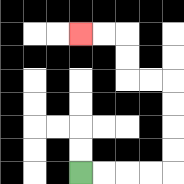{'start': '[3, 7]', 'end': '[3, 1]', 'path_directions': 'R,R,R,R,U,U,U,U,L,L,U,U,L,L', 'path_coordinates': '[[3, 7], [4, 7], [5, 7], [6, 7], [7, 7], [7, 6], [7, 5], [7, 4], [7, 3], [6, 3], [5, 3], [5, 2], [5, 1], [4, 1], [3, 1]]'}